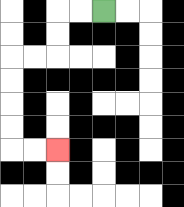{'start': '[4, 0]', 'end': '[2, 6]', 'path_directions': 'L,L,D,D,L,L,D,D,D,D,R,R', 'path_coordinates': '[[4, 0], [3, 0], [2, 0], [2, 1], [2, 2], [1, 2], [0, 2], [0, 3], [0, 4], [0, 5], [0, 6], [1, 6], [2, 6]]'}